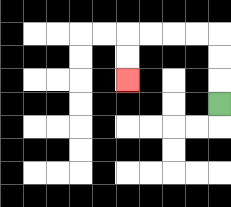{'start': '[9, 4]', 'end': '[5, 3]', 'path_directions': 'U,U,U,L,L,L,L,D,D', 'path_coordinates': '[[9, 4], [9, 3], [9, 2], [9, 1], [8, 1], [7, 1], [6, 1], [5, 1], [5, 2], [5, 3]]'}